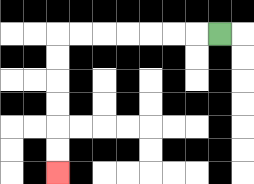{'start': '[9, 1]', 'end': '[2, 7]', 'path_directions': 'L,L,L,L,L,L,L,D,D,D,D,D,D', 'path_coordinates': '[[9, 1], [8, 1], [7, 1], [6, 1], [5, 1], [4, 1], [3, 1], [2, 1], [2, 2], [2, 3], [2, 4], [2, 5], [2, 6], [2, 7]]'}